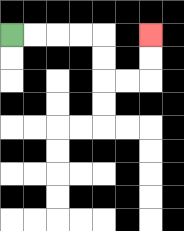{'start': '[0, 1]', 'end': '[6, 1]', 'path_directions': 'R,R,R,R,D,D,R,R,U,U', 'path_coordinates': '[[0, 1], [1, 1], [2, 1], [3, 1], [4, 1], [4, 2], [4, 3], [5, 3], [6, 3], [6, 2], [6, 1]]'}